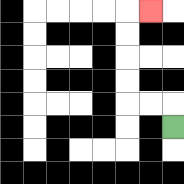{'start': '[7, 5]', 'end': '[6, 0]', 'path_directions': 'U,L,L,U,U,U,U,R', 'path_coordinates': '[[7, 5], [7, 4], [6, 4], [5, 4], [5, 3], [5, 2], [5, 1], [5, 0], [6, 0]]'}